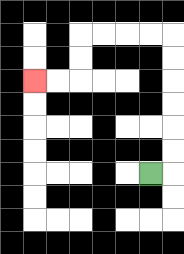{'start': '[6, 7]', 'end': '[1, 3]', 'path_directions': 'R,U,U,U,U,U,U,L,L,L,L,D,D,L,L', 'path_coordinates': '[[6, 7], [7, 7], [7, 6], [7, 5], [7, 4], [7, 3], [7, 2], [7, 1], [6, 1], [5, 1], [4, 1], [3, 1], [3, 2], [3, 3], [2, 3], [1, 3]]'}